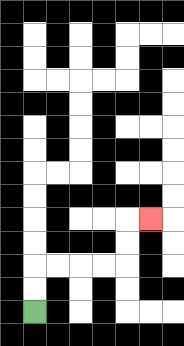{'start': '[1, 13]', 'end': '[6, 9]', 'path_directions': 'U,U,R,R,R,R,U,U,R', 'path_coordinates': '[[1, 13], [1, 12], [1, 11], [2, 11], [3, 11], [4, 11], [5, 11], [5, 10], [5, 9], [6, 9]]'}